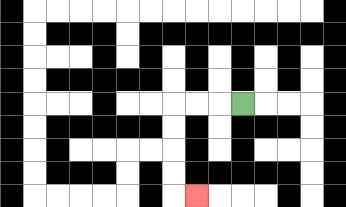{'start': '[10, 4]', 'end': '[8, 8]', 'path_directions': 'L,L,L,D,D,D,D,R', 'path_coordinates': '[[10, 4], [9, 4], [8, 4], [7, 4], [7, 5], [7, 6], [7, 7], [7, 8], [8, 8]]'}